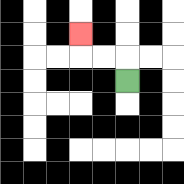{'start': '[5, 3]', 'end': '[3, 1]', 'path_directions': 'U,L,L,U', 'path_coordinates': '[[5, 3], [5, 2], [4, 2], [3, 2], [3, 1]]'}